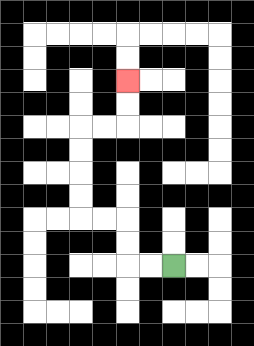{'start': '[7, 11]', 'end': '[5, 3]', 'path_directions': 'L,L,U,U,L,L,U,U,U,U,R,R,U,U', 'path_coordinates': '[[7, 11], [6, 11], [5, 11], [5, 10], [5, 9], [4, 9], [3, 9], [3, 8], [3, 7], [3, 6], [3, 5], [4, 5], [5, 5], [5, 4], [5, 3]]'}